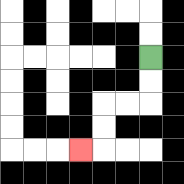{'start': '[6, 2]', 'end': '[3, 6]', 'path_directions': 'D,D,L,L,D,D,L', 'path_coordinates': '[[6, 2], [6, 3], [6, 4], [5, 4], [4, 4], [4, 5], [4, 6], [3, 6]]'}